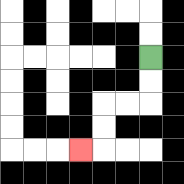{'start': '[6, 2]', 'end': '[3, 6]', 'path_directions': 'D,D,L,L,D,D,L', 'path_coordinates': '[[6, 2], [6, 3], [6, 4], [5, 4], [4, 4], [4, 5], [4, 6], [3, 6]]'}